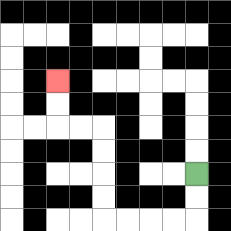{'start': '[8, 7]', 'end': '[2, 3]', 'path_directions': 'D,D,L,L,L,L,U,U,U,U,L,L,U,U', 'path_coordinates': '[[8, 7], [8, 8], [8, 9], [7, 9], [6, 9], [5, 9], [4, 9], [4, 8], [4, 7], [4, 6], [4, 5], [3, 5], [2, 5], [2, 4], [2, 3]]'}